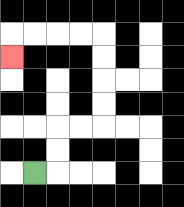{'start': '[1, 7]', 'end': '[0, 2]', 'path_directions': 'R,U,U,R,R,U,U,U,U,L,L,L,L,D', 'path_coordinates': '[[1, 7], [2, 7], [2, 6], [2, 5], [3, 5], [4, 5], [4, 4], [4, 3], [4, 2], [4, 1], [3, 1], [2, 1], [1, 1], [0, 1], [0, 2]]'}